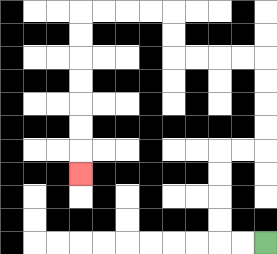{'start': '[11, 10]', 'end': '[3, 7]', 'path_directions': 'L,L,U,U,U,U,R,R,U,U,U,U,L,L,L,L,U,U,L,L,L,L,D,D,D,D,D,D,D', 'path_coordinates': '[[11, 10], [10, 10], [9, 10], [9, 9], [9, 8], [9, 7], [9, 6], [10, 6], [11, 6], [11, 5], [11, 4], [11, 3], [11, 2], [10, 2], [9, 2], [8, 2], [7, 2], [7, 1], [7, 0], [6, 0], [5, 0], [4, 0], [3, 0], [3, 1], [3, 2], [3, 3], [3, 4], [3, 5], [3, 6], [3, 7]]'}